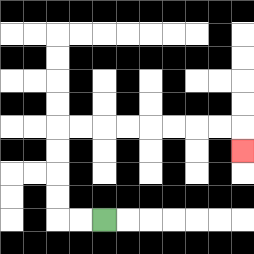{'start': '[4, 9]', 'end': '[10, 6]', 'path_directions': 'L,L,U,U,U,U,R,R,R,R,R,R,R,R,D', 'path_coordinates': '[[4, 9], [3, 9], [2, 9], [2, 8], [2, 7], [2, 6], [2, 5], [3, 5], [4, 5], [5, 5], [6, 5], [7, 5], [8, 5], [9, 5], [10, 5], [10, 6]]'}